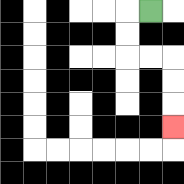{'start': '[6, 0]', 'end': '[7, 5]', 'path_directions': 'L,D,D,R,R,D,D,D', 'path_coordinates': '[[6, 0], [5, 0], [5, 1], [5, 2], [6, 2], [7, 2], [7, 3], [7, 4], [7, 5]]'}